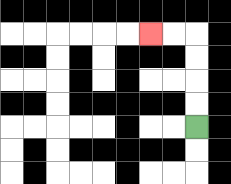{'start': '[8, 5]', 'end': '[6, 1]', 'path_directions': 'U,U,U,U,L,L', 'path_coordinates': '[[8, 5], [8, 4], [8, 3], [8, 2], [8, 1], [7, 1], [6, 1]]'}